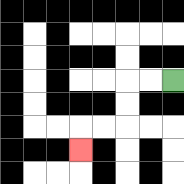{'start': '[7, 3]', 'end': '[3, 6]', 'path_directions': 'L,L,D,D,L,L,D', 'path_coordinates': '[[7, 3], [6, 3], [5, 3], [5, 4], [5, 5], [4, 5], [3, 5], [3, 6]]'}